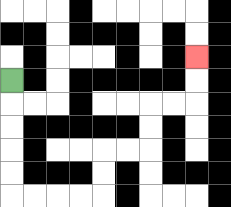{'start': '[0, 3]', 'end': '[8, 2]', 'path_directions': 'D,D,D,D,D,R,R,R,R,U,U,R,R,U,U,R,R,U,U', 'path_coordinates': '[[0, 3], [0, 4], [0, 5], [0, 6], [0, 7], [0, 8], [1, 8], [2, 8], [3, 8], [4, 8], [4, 7], [4, 6], [5, 6], [6, 6], [6, 5], [6, 4], [7, 4], [8, 4], [8, 3], [8, 2]]'}